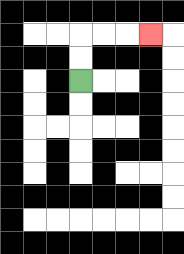{'start': '[3, 3]', 'end': '[6, 1]', 'path_directions': 'U,U,R,R,R', 'path_coordinates': '[[3, 3], [3, 2], [3, 1], [4, 1], [5, 1], [6, 1]]'}